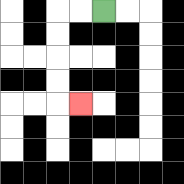{'start': '[4, 0]', 'end': '[3, 4]', 'path_directions': 'L,L,D,D,D,D,R', 'path_coordinates': '[[4, 0], [3, 0], [2, 0], [2, 1], [2, 2], [2, 3], [2, 4], [3, 4]]'}